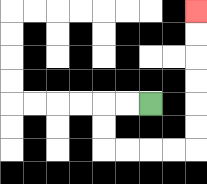{'start': '[6, 4]', 'end': '[8, 0]', 'path_directions': 'L,L,D,D,R,R,R,R,U,U,U,U,U,U', 'path_coordinates': '[[6, 4], [5, 4], [4, 4], [4, 5], [4, 6], [5, 6], [6, 6], [7, 6], [8, 6], [8, 5], [8, 4], [8, 3], [8, 2], [8, 1], [8, 0]]'}